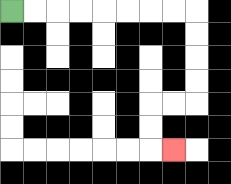{'start': '[0, 0]', 'end': '[7, 6]', 'path_directions': 'R,R,R,R,R,R,R,R,D,D,D,D,L,L,D,D,R', 'path_coordinates': '[[0, 0], [1, 0], [2, 0], [3, 0], [4, 0], [5, 0], [6, 0], [7, 0], [8, 0], [8, 1], [8, 2], [8, 3], [8, 4], [7, 4], [6, 4], [6, 5], [6, 6], [7, 6]]'}